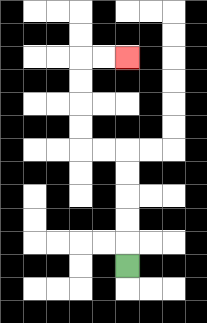{'start': '[5, 11]', 'end': '[5, 2]', 'path_directions': 'U,U,U,U,U,L,L,U,U,U,U,R,R', 'path_coordinates': '[[5, 11], [5, 10], [5, 9], [5, 8], [5, 7], [5, 6], [4, 6], [3, 6], [3, 5], [3, 4], [3, 3], [3, 2], [4, 2], [5, 2]]'}